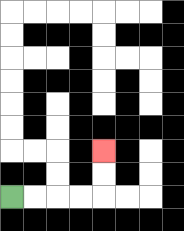{'start': '[0, 8]', 'end': '[4, 6]', 'path_directions': 'R,R,R,R,U,U', 'path_coordinates': '[[0, 8], [1, 8], [2, 8], [3, 8], [4, 8], [4, 7], [4, 6]]'}